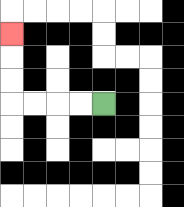{'start': '[4, 4]', 'end': '[0, 1]', 'path_directions': 'L,L,L,L,U,U,U', 'path_coordinates': '[[4, 4], [3, 4], [2, 4], [1, 4], [0, 4], [0, 3], [0, 2], [0, 1]]'}